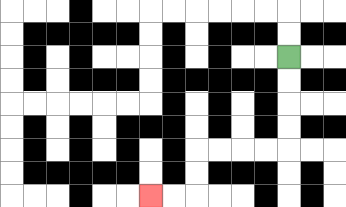{'start': '[12, 2]', 'end': '[6, 8]', 'path_directions': 'D,D,D,D,L,L,L,L,D,D,L,L', 'path_coordinates': '[[12, 2], [12, 3], [12, 4], [12, 5], [12, 6], [11, 6], [10, 6], [9, 6], [8, 6], [8, 7], [8, 8], [7, 8], [6, 8]]'}